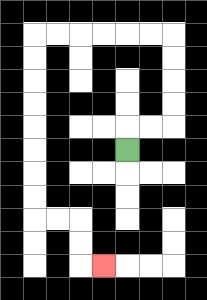{'start': '[5, 6]', 'end': '[4, 11]', 'path_directions': 'U,R,R,U,U,U,U,L,L,L,L,L,L,D,D,D,D,D,D,D,D,R,R,D,D,R', 'path_coordinates': '[[5, 6], [5, 5], [6, 5], [7, 5], [7, 4], [7, 3], [7, 2], [7, 1], [6, 1], [5, 1], [4, 1], [3, 1], [2, 1], [1, 1], [1, 2], [1, 3], [1, 4], [1, 5], [1, 6], [1, 7], [1, 8], [1, 9], [2, 9], [3, 9], [3, 10], [3, 11], [4, 11]]'}